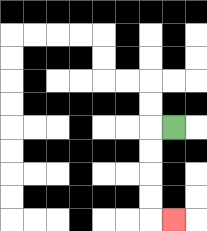{'start': '[7, 5]', 'end': '[7, 9]', 'path_directions': 'L,D,D,D,D,R', 'path_coordinates': '[[7, 5], [6, 5], [6, 6], [6, 7], [6, 8], [6, 9], [7, 9]]'}